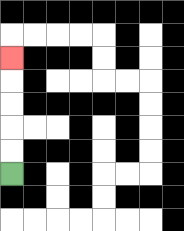{'start': '[0, 7]', 'end': '[0, 2]', 'path_directions': 'U,U,U,U,U', 'path_coordinates': '[[0, 7], [0, 6], [0, 5], [0, 4], [0, 3], [0, 2]]'}